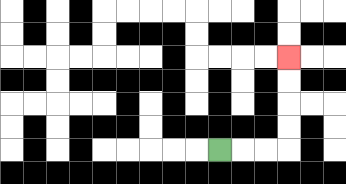{'start': '[9, 6]', 'end': '[12, 2]', 'path_directions': 'R,R,R,U,U,U,U', 'path_coordinates': '[[9, 6], [10, 6], [11, 6], [12, 6], [12, 5], [12, 4], [12, 3], [12, 2]]'}